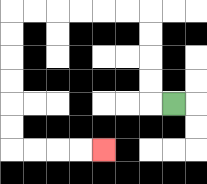{'start': '[7, 4]', 'end': '[4, 6]', 'path_directions': 'L,U,U,U,U,L,L,L,L,L,L,D,D,D,D,D,D,R,R,R,R', 'path_coordinates': '[[7, 4], [6, 4], [6, 3], [6, 2], [6, 1], [6, 0], [5, 0], [4, 0], [3, 0], [2, 0], [1, 0], [0, 0], [0, 1], [0, 2], [0, 3], [0, 4], [0, 5], [0, 6], [1, 6], [2, 6], [3, 6], [4, 6]]'}